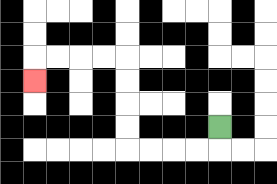{'start': '[9, 5]', 'end': '[1, 3]', 'path_directions': 'D,L,L,L,L,U,U,U,U,L,L,L,L,D', 'path_coordinates': '[[9, 5], [9, 6], [8, 6], [7, 6], [6, 6], [5, 6], [5, 5], [5, 4], [5, 3], [5, 2], [4, 2], [3, 2], [2, 2], [1, 2], [1, 3]]'}